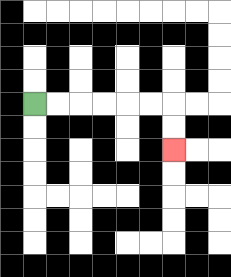{'start': '[1, 4]', 'end': '[7, 6]', 'path_directions': 'R,R,R,R,R,R,D,D', 'path_coordinates': '[[1, 4], [2, 4], [3, 4], [4, 4], [5, 4], [6, 4], [7, 4], [7, 5], [7, 6]]'}